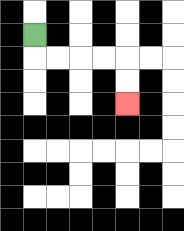{'start': '[1, 1]', 'end': '[5, 4]', 'path_directions': 'D,R,R,R,R,D,D', 'path_coordinates': '[[1, 1], [1, 2], [2, 2], [3, 2], [4, 2], [5, 2], [5, 3], [5, 4]]'}